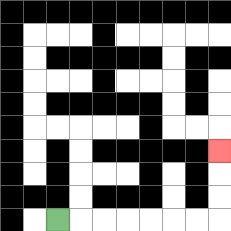{'start': '[2, 9]', 'end': '[9, 6]', 'path_directions': 'R,R,R,R,R,R,R,U,U,U', 'path_coordinates': '[[2, 9], [3, 9], [4, 9], [5, 9], [6, 9], [7, 9], [8, 9], [9, 9], [9, 8], [9, 7], [9, 6]]'}